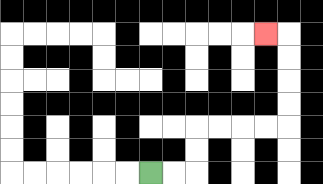{'start': '[6, 7]', 'end': '[11, 1]', 'path_directions': 'R,R,U,U,R,R,R,R,U,U,U,U,L', 'path_coordinates': '[[6, 7], [7, 7], [8, 7], [8, 6], [8, 5], [9, 5], [10, 5], [11, 5], [12, 5], [12, 4], [12, 3], [12, 2], [12, 1], [11, 1]]'}